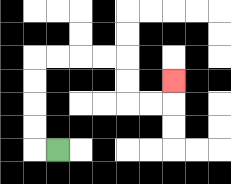{'start': '[2, 6]', 'end': '[7, 3]', 'path_directions': 'L,U,U,U,U,R,R,R,R,D,D,R,R,U', 'path_coordinates': '[[2, 6], [1, 6], [1, 5], [1, 4], [1, 3], [1, 2], [2, 2], [3, 2], [4, 2], [5, 2], [5, 3], [5, 4], [6, 4], [7, 4], [7, 3]]'}